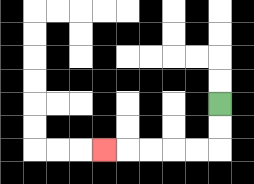{'start': '[9, 4]', 'end': '[4, 6]', 'path_directions': 'D,D,L,L,L,L,L', 'path_coordinates': '[[9, 4], [9, 5], [9, 6], [8, 6], [7, 6], [6, 6], [5, 6], [4, 6]]'}